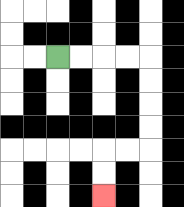{'start': '[2, 2]', 'end': '[4, 8]', 'path_directions': 'R,R,R,R,D,D,D,D,L,L,D,D', 'path_coordinates': '[[2, 2], [3, 2], [4, 2], [5, 2], [6, 2], [6, 3], [6, 4], [6, 5], [6, 6], [5, 6], [4, 6], [4, 7], [4, 8]]'}